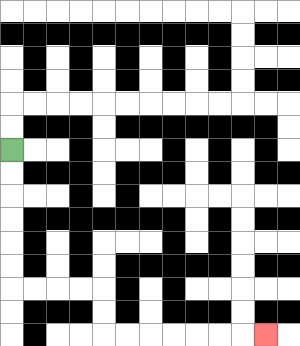{'start': '[0, 6]', 'end': '[11, 14]', 'path_directions': 'D,D,D,D,D,D,R,R,R,R,D,D,R,R,R,R,R,R,R', 'path_coordinates': '[[0, 6], [0, 7], [0, 8], [0, 9], [0, 10], [0, 11], [0, 12], [1, 12], [2, 12], [3, 12], [4, 12], [4, 13], [4, 14], [5, 14], [6, 14], [7, 14], [8, 14], [9, 14], [10, 14], [11, 14]]'}